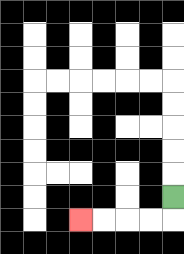{'start': '[7, 8]', 'end': '[3, 9]', 'path_directions': 'D,L,L,L,L', 'path_coordinates': '[[7, 8], [7, 9], [6, 9], [5, 9], [4, 9], [3, 9]]'}